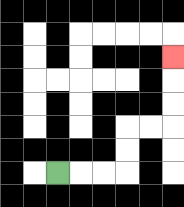{'start': '[2, 7]', 'end': '[7, 2]', 'path_directions': 'R,R,R,U,U,R,R,U,U,U', 'path_coordinates': '[[2, 7], [3, 7], [4, 7], [5, 7], [5, 6], [5, 5], [6, 5], [7, 5], [7, 4], [7, 3], [7, 2]]'}